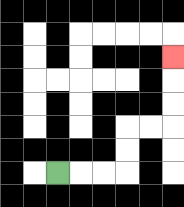{'start': '[2, 7]', 'end': '[7, 2]', 'path_directions': 'R,R,R,U,U,R,R,U,U,U', 'path_coordinates': '[[2, 7], [3, 7], [4, 7], [5, 7], [5, 6], [5, 5], [6, 5], [7, 5], [7, 4], [7, 3], [7, 2]]'}